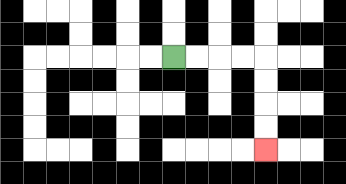{'start': '[7, 2]', 'end': '[11, 6]', 'path_directions': 'R,R,R,R,D,D,D,D', 'path_coordinates': '[[7, 2], [8, 2], [9, 2], [10, 2], [11, 2], [11, 3], [11, 4], [11, 5], [11, 6]]'}